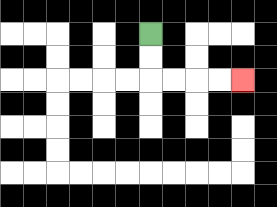{'start': '[6, 1]', 'end': '[10, 3]', 'path_directions': 'D,D,R,R,R,R', 'path_coordinates': '[[6, 1], [6, 2], [6, 3], [7, 3], [8, 3], [9, 3], [10, 3]]'}